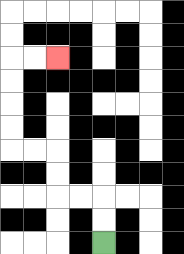{'start': '[4, 10]', 'end': '[2, 2]', 'path_directions': 'U,U,L,L,U,U,L,L,U,U,U,U,R,R', 'path_coordinates': '[[4, 10], [4, 9], [4, 8], [3, 8], [2, 8], [2, 7], [2, 6], [1, 6], [0, 6], [0, 5], [0, 4], [0, 3], [0, 2], [1, 2], [2, 2]]'}